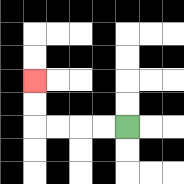{'start': '[5, 5]', 'end': '[1, 3]', 'path_directions': 'L,L,L,L,U,U', 'path_coordinates': '[[5, 5], [4, 5], [3, 5], [2, 5], [1, 5], [1, 4], [1, 3]]'}